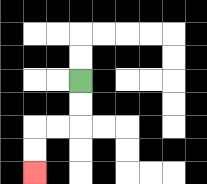{'start': '[3, 3]', 'end': '[1, 7]', 'path_directions': 'D,D,L,L,D,D', 'path_coordinates': '[[3, 3], [3, 4], [3, 5], [2, 5], [1, 5], [1, 6], [1, 7]]'}